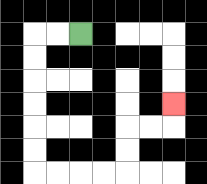{'start': '[3, 1]', 'end': '[7, 4]', 'path_directions': 'L,L,D,D,D,D,D,D,R,R,R,R,U,U,R,R,U', 'path_coordinates': '[[3, 1], [2, 1], [1, 1], [1, 2], [1, 3], [1, 4], [1, 5], [1, 6], [1, 7], [2, 7], [3, 7], [4, 7], [5, 7], [5, 6], [5, 5], [6, 5], [7, 5], [7, 4]]'}